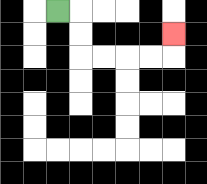{'start': '[2, 0]', 'end': '[7, 1]', 'path_directions': 'R,D,D,R,R,R,R,U', 'path_coordinates': '[[2, 0], [3, 0], [3, 1], [3, 2], [4, 2], [5, 2], [6, 2], [7, 2], [7, 1]]'}